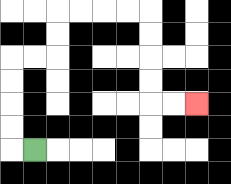{'start': '[1, 6]', 'end': '[8, 4]', 'path_directions': 'L,U,U,U,U,R,R,U,U,R,R,R,R,D,D,D,D,R,R', 'path_coordinates': '[[1, 6], [0, 6], [0, 5], [0, 4], [0, 3], [0, 2], [1, 2], [2, 2], [2, 1], [2, 0], [3, 0], [4, 0], [5, 0], [6, 0], [6, 1], [6, 2], [6, 3], [6, 4], [7, 4], [8, 4]]'}